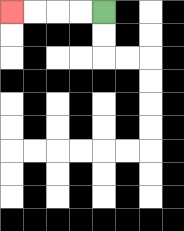{'start': '[4, 0]', 'end': '[0, 0]', 'path_directions': 'L,L,L,L', 'path_coordinates': '[[4, 0], [3, 0], [2, 0], [1, 0], [0, 0]]'}